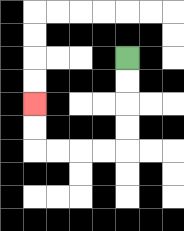{'start': '[5, 2]', 'end': '[1, 4]', 'path_directions': 'D,D,D,D,L,L,L,L,U,U', 'path_coordinates': '[[5, 2], [5, 3], [5, 4], [5, 5], [5, 6], [4, 6], [3, 6], [2, 6], [1, 6], [1, 5], [1, 4]]'}